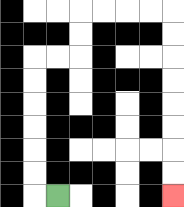{'start': '[2, 8]', 'end': '[7, 8]', 'path_directions': 'L,U,U,U,U,U,U,R,R,U,U,R,R,R,R,D,D,D,D,D,D,D,D', 'path_coordinates': '[[2, 8], [1, 8], [1, 7], [1, 6], [1, 5], [1, 4], [1, 3], [1, 2], [2, 2], [3, 2], [3, 1], [3, 0], [4, 0], [5, 0], [6, 0], [7, 0], [7, 1], [7, 2], [7, 3], [7, 4], [7, 5], [7, 6], [7, 7], [7, 8]]'}